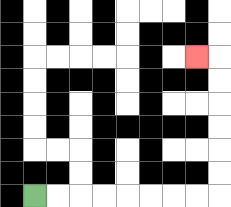{'start': '[1, 8]', 'end': '[8, 2]', 'path_directions': 'R,R,R,R,R,R,R,R,U,U,U,U,U,U,L', 'path_coordinates': '[[1, 8], [2, 8], [3, 8], [4, 8], [5, 8], [6, 8], [7, 8], [8, 8], [9, 8], [9, 7], [9, 6], [9, 5], [9, 4], [9, 3], [9, 2], [8, 2]]'}